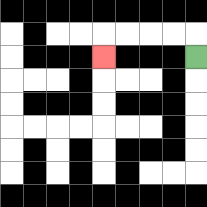{'start': '[8, 2]', 'end': '[4, 2]', 'path_directions': 'U,L,L,L,L,D', 'path_coordinates': '[[8, 2], [8, 1], [7, 1], [6, 1], [5, 1], [4, 1], [4, 2]]'}